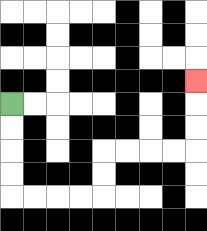{'start': '[0, 4]', 'end': '[8, 3]', 'path_directions': 'D,D,D,D,R,R,R,R,U,U,R,R,R,R,U,U,U', 'path_coordinates': '[[0, 4], [0, 5], [0, 6], [0, 7], [0, 8], [1, 8], [2, 8], [3, 8], [4, 8], [4, 7], [4, 6], [5, 6], [6, 6], [7, 6], [8, 6], [8, 5], [8, 4], [8, 3]]'}